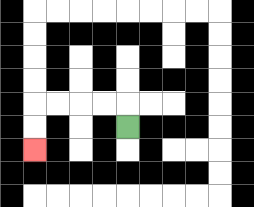{'start': '[5, 5]', 'end': '[1, 6]', 'path_directions': 'U,L,L,L,L,D,D', 'path_coordinates': '[[5, 5], [5, 4], [4, 4], [3, 4], [2, 4], [1, 4], [1, 5], [1, 6]]'}